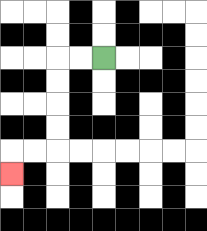{'start': '[4, 2]', 'end': '[0, 7]', 'path_directions': 'L,L,D,D,D,D,L,L,D', 'path_coordinates': '[[4, 2], [3, 2], [2, 2], [2, 3], [2, 4], [2, 5], [2, 6], [1, 6], [0, 6], [0, 7]]'}